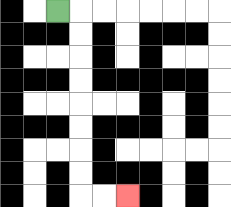{'start': '[2, 0]', 'end': '[5, 8]', 'path_directions': 'R,D,D,D,D,D,D,D,D,R,R', 'path_coordinates': '[[2, 0], [3, 0], [3, 1], [3, 2], [3, 3], [3, 4], [3, 5], [3, 6], [3, 7], [3, 8], [4, 8], [5, 8]]'}